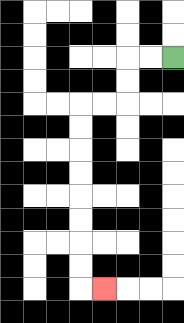{'start': '[7, 2]', 'end': '[4, 12]', 'path_directions': 'L,L,D,D,L,L,D,D,D,D,D,D,D,D,R', 'path_coordinates': '[[7, 2], [6, 2], [5, 2], [5, 3], [5, 4], [4, 4], [3, 4], [3, 5], [3, 6], [3, 7], [3, 8], [3, 9], [3, 10], [3, 11], [3, 12], [4, 12]]'}